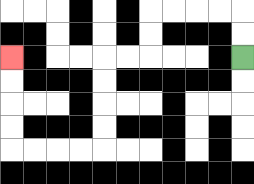{'start': '[10, 2]', 'end': '[0, 2]', 'path_directions': 'U,U,L,L,L,L,D,D,L,L,D,D,D,D,L,L,L,L,U,U,U,U', 'path_coordinates': '[[10, 2], [10, 1], [10, 0], [9, 0], [8, 0], [7, 0], [6, 0], [6, 1], [6, 2], [5, 2], [4, 2], [4, 3], [4, 4], [4, 5], [4, 6], [3, 6], [2, 6], [1, 6], [0, 6], [0, 5], [0, 4], [0, 3], [0, 2]]'}